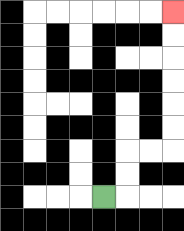{'start': '[4, 8]', 'end': '[7, 0]', 'path_directions': 'R,U,U,R,R,U,U,U,U,U,U', 'path_coordinates': '[[4, 8], [5, 8], [5, 7], [5, 6], [6, 6], [7, 6], [7, 5], [7, 4], [7, 3], [7, 2], [7, 1], [7, 0]]'}